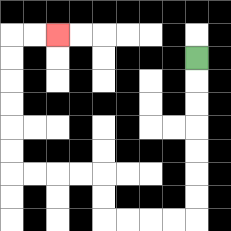{'start': '[8, 2]', 'end': '[2, 1]', 'path_directions': 'D,D,D,D,D,D,D,L,L,L,L,U,U,L,L,L,L,U,U,U,U,U,U,R,R', 'path_coordinates': '[[8, 2], [8, 3], [8, 4], [8, 5], [8, 6], [8, 7], [8, 8], [8, 9], [7, 9], [6, 9], [5, 9], [4, 9], [4, 8], [4, 7], [3, 7], [2, 7], [1, 7], [0, 7], [0, 6], [0, 5], [0, 4], [0, 3], [0, 2], [0, 1], [1, 1], [2, 1]]'}